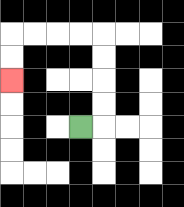{'start': '[3, 5]', 'end': '[0, 3]', 'path_directions': 'R,U,U,U,U,L,L,L,L,D,D', 'path_coordinates': '[[3, 5], [4, 5], [4, 4], [4, 3], [4, 2], [4, 1], [3, 1], [2, 1], [1, 1], [0, 1], [0, 2], [0, 3]]'}